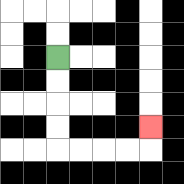{'start': '[2, 2]', 'end': '[6, 5]', 'path_directions': 'D,D,D,D,R,R,R,R,U', 'path_coordinates': '[[2, 2], [2, 3], [2, 4], [2, 5], [2, 6], [3, 6], [4, 6], [5, 6], [6, 6], [6, 5]]'}